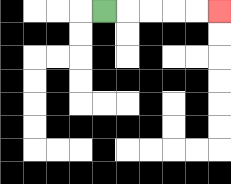{'start': '[4, 0]', 'end': '[9, 0]', 'path_directions': 'R,R,R,R,R', 'path_coordinates': '[[4, 0], [5, 0], [6, 0], [7, 0], [8, 0], [9, 0]]'}